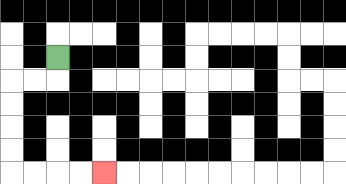{'start': '[2, 2]', 'end': '[4, 7]', 'path_directions': 'D,L,L,D,D,D,D,R,R,R,R', 'path_coordinates': '[[2, 2], [2, 3], [1, 3], [0, 3], [0, 4], [0, 5], [0, 6], [0, 7], [1, 7], [2, 7], [3, 7], [4, 7]]'}